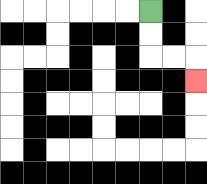{'start': '[6, 0]', 'end': '[8, 3]', 'path_directions': 'D,D,R,R,D', 'path_coordinates': '[[6, 0], [6, 1], [6, 2], [7, 2], [8, 2], [8, 3]]'}